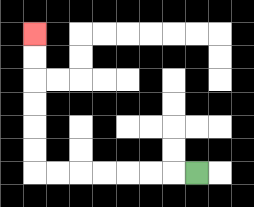{'start': '[8, 7]', 'end': '[1, 1]', 'path_directions': 'L,L,L,L,L,L,L,U,U,U,U,U,U', 'path_coordinates': '[[8, 7], [7, 7], [6, 7], [5, 7], [4, 7], [3, 7], [2, 7], [1, 7], [1, 6], [1, 5], [1, 4], [1, 3], [1, 2], [1, 1]]'}